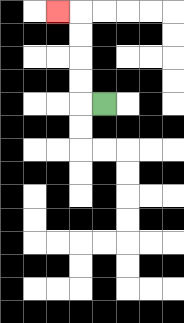{'start': '[4, 4]', 'end': '[2, 0]', 'path_directions': 'L,U,U,U,U,L', 'path_coordinates': '[[4, 4], [3, 4], [3, 3], [3, 2], [3, 1], [3, 0], [2, 0]]'}